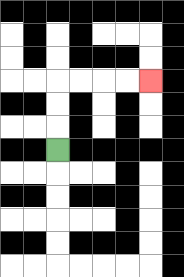{'start': '[2, 6]', 'end': '[6, 3]', 'path_directions': 'U,U,U,R,R,R,R', 'path_coordinates': '[[2, 6], [2, 5], [2, 4], [2, 3], [3, 3], [4, 3], [5, 3], [6, 3]]'}